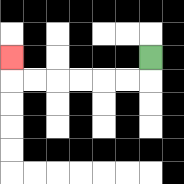{'start': '[6, 2]', 'end': '[0, 2]', 'path_directions': 'D,L,L,L,L,L,L,U', 'path_coordinates': '[[6, 2], [6, 3], [5, 3], [4, 3], [3, 3], [2, 3], [1, 3], [0, 3], [0, 2]]'}